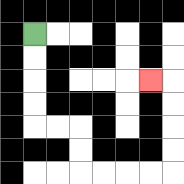{'start': '[1, 1]', 'end': '[6, 3]', 'path_directions': 'D,D,D,D,R,R,D,D,R,R,R,R,U,U,U,U,L', 'path_coordinates': '[[1, 1], [1, 2], [1, 3], [1, 4], [1, 5], [2, 5], [3, 5], [3, 6], [3, 7], [4, 7], [5, 7], [6, 7], [7, 7], [7, 6], [7, 5], [7, 4], [7, 3], [6, 3]]'}